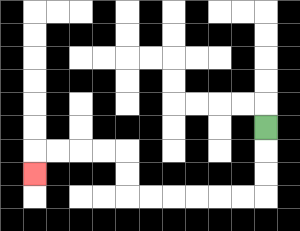{'start': '[11, 5]', 'end': '[1, 7]', 'path_directions': 'D,D,D,L,L,L,L,L,L,U,U,L,L,L,L,D', 'path_coordinates': '[[11, 5], [11, 6], [11, 7], [11, 8], [10, 8], [9, 8], [8, 8], [7, 8], [6, 8], [5, 8], [5, 7], [5, 6], [4, 6], [3, 6], [2, 6], [1, 6], [1, 7]]'}